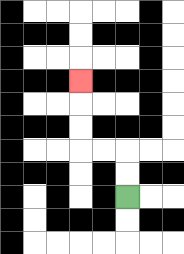{'start': '[5, 8]', 'end': '[3, 3]', 'path_directions': 'U,U,L,L,U,U,U', 'path_coordinates': '[[5, 8], [5, 7], [5, 6], [4, 6], [3, 6], [3, 5], [3, 4], [3, 3]]'}